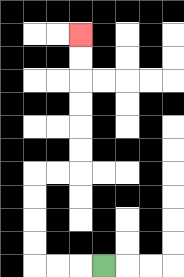{'start': '[4, 11]', 'end': '[3, 1]', 'path_directions': 'L,L,L,U,U,U,U,R,R,U,U,U,U,U,U', 'path_coordinates': '[[4, 11], [3, 11], [2, 11], [1, 11], [1, 10], [1, 9], [1, 8], [1, 7], [2, 7], [3, 7], [3, 6], [3, 5], [3, 4], [3, 3], [3, 2], [3, 1]]'}